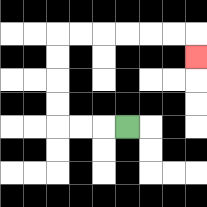{'start': '[5, 5]', 'end': '[8, 2]', 'path_directions': 'L,L,L,U,U,U,U,R,R,R,R,R,R,D', 'path_coordinates': '[[5, 5], [4, 5], [3, 5], [2, 5], [2, 4], [2, 3], [2, 2], [2, 1], [3, 1], [4, 1], [5, 1], [6, 1], [7, 1], [8, 1], [8, 2]]'}